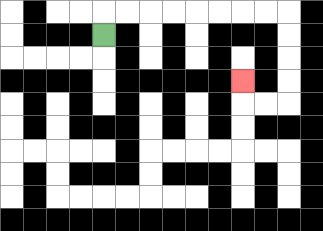{'start': '[4, 1]', 'end': '[10, 3]', 'path_directions': 'U,R,R,R,R,R,R,R,R,D,D,D,D,L,L,U', 'path_coordinates': '[[4, 1], [4, 0], [5, 0], [6, 0], [7, 0], [8, 0], [9, 0], [10, 0], [11, 0], [12, 0], [12, 1], [12, 2], [12, 3], [12, 4], [11, 4], [10, 4], [10, 3]]'}